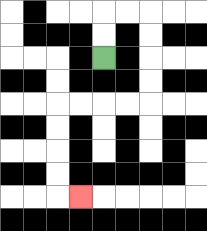{'start': '[4, 2]', 'end': '[3, 8]', 'path_directions': 'U,U,R,R,D,D,D,D,L,L,L,L,D,D,D,D,R', 'path_coordinates': '[[4, 2], [4, 1], [4, 0], [5, 0], [6, 0], [6, 1], [6, 2], [6, 3], [6, 4], [5, 4], [4, 4], [3, 4], [2, 4], [2, 5], [2, 6], [2, 7], [2, 8], [3, 8]]'}